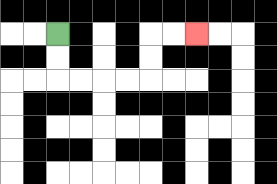{'start': '[2, 1]', 'end': '[8, 1]', 'path_directions': 'D,D,R,R,R,R,U,U,R,R', 'path_coordinates': '[[2, 1], [2, 2], [2, 3], [3, 3], [4, 3], [5, 3], [6, 3], [6, 2], [6, 1], [7, 1], [8, 1]]'}